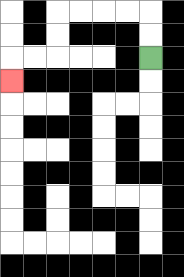{'start': '[6, 2]', 'end': '[0, 3]', 'path_directions': 'U,U,L,L,L,L,D,D,L,L,D', 'path_coordinates': '[[6, 2], [6, 1], [6, 0], [5, 0], [4, 0], [3, 0], [2, 0], [2, 1], [2, 2], [1, 2], [0, 2], [0, 3]]'}